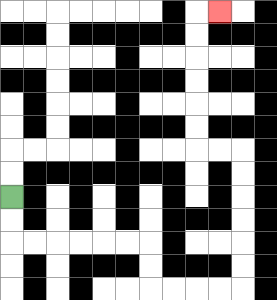{'start': '[0, 8]', 'end': '[9, 0]', 'path_directions': 'D,D,R,R,R,R,R,R,D,D,R,R,R,R,U,U,U,U,U,U,L,L,U,U,U,U,U,U,R', 'path_coordinates': '[[0, 8], [0, 9], [0, 10], [1, 10], [2, 10], [3, 10], [4, 10], [5, 10], [6, 10], [6, 11], [6, 12], [7, 12], [8, 12], [9, 12], [10, 12], [10, 11], [10, 10], [10, 9], [10, 8], [10, 7], [10, 6], [9, 6], [8, 6], [8, 5], [8, 4], [8, 3], [8, 2], [8, 1], [8, 0], [9, 0]]'}